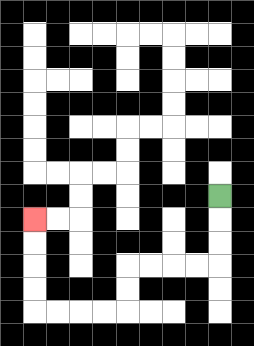{'start': '[9, 8]', 'end': '[1, 9]', 'path_directions': 'D,D,D,L,L,L,L,D,D,L,L,L,L,U,U,U,U', 'path_coordinates': '[[9, 8], [9, 9], [9, 10], [9, 11], [8, 11], [7, 11], [6, 11], [5, 11], [5, 12], [5, 13], [4, 13], [3, 13], [2, 13], [1, 13], [1, 12], [1, 11], [1, 10], [1, 9]]'}